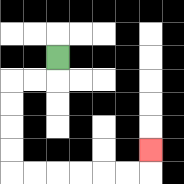{'start': '[2, 2]', 'end': '[6, 6]', 'path_directions': 'D,L,L,D,D,D,D,R,R,R,R,R,R,U', 'path_coordinates': '[[2, 2], [2, 3], [1, 3], [0, 3], [0, 4], [0, 5], [0, 6], [0, 7], [1, 7], [2, 7], [3, 7], [4, 7], [5, 7], [6, 7], [6, 6]]'}